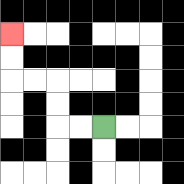{'start': '[4, 5]', 'end': '[0, 1]', 'path_directions': 'L,L,U,U,L,L,U,U', 'path_coordinates': '[[4, 5], [3, 5], [2, 5], [2, 4], [2, 3], [1, 3], [0, 3], [0, 2], [0, 1]]'}